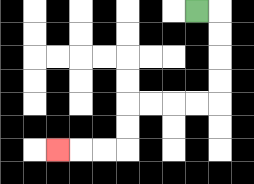{'start': '[8, 0]', 'end': '[2, 6]', 'path_directions': 'R,D,D,D,D,L,L,L,L,D,D,L,L,L', 'path_coordinates': '[[8, 0], [9, 0], [9, 1], [9, 2], [9, 3], [9, 4], [8, 4], [7, 4], [6, 4], [5, 4], [5, 5], [5, 6], [4, 6], [3, 6], [2, 6]]'}